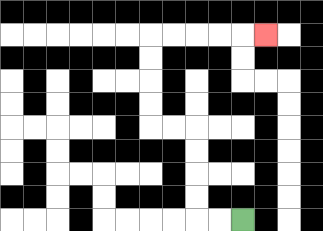{'start': '[10, 9]', 'end': '[11, 1]', 'path_directions': 'L,L,U,U,U,U,L,L,U,U,U,U,R,R,R,R,R', 'path_coordinates': '[[10, 9], [9, 9], [8, 9], [8, 8], [8, 7], [8, 6], [8, 5], [7, 5], [6, 5], [6, 4], [6, 3], [6, 2], [6, 1], [7, 1], [8, 1], [9, 1], [10, 1], [11, 1]]'}